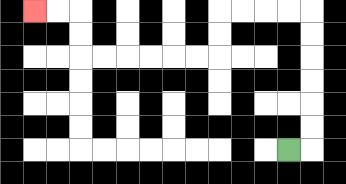{'start': '[12, 6]', 'end': '[1, 0]', 'path_directions': 'R,U,U,U,U,U,U,L,L,L,L,D,D,L,L,L,L,L,L,U,U,L,L', 'path_coordinates': '[[12, 6], [13, 6], [13, 5], [13, 4], [13, 3], [13, 2], [13, 1], [13, 0], [12, 0], [11, 0], [10, 0], [9, 0], [9, 1], [9, 2], [8, 2], [7, 2], [6, 2], [5, 2], [4, 2], [3, 2], [3, 1], [3, 0], [2, 0], [1, 0]]'}